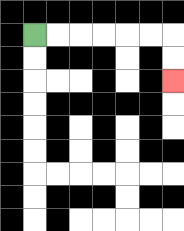{'start': '[1, 1]', 'end': '[7, 3]', 'path_directions': 'R,R,R,R,R,R,D,D', 'path_coordinates': '[[1, 1], [2, 1], [3, 1], [4, 1], [5, 1], [6, 1], [7, 1], [7, 2], [7, 3]]'}